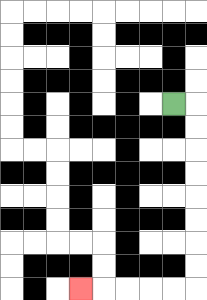{'start': '[7, 4]', 'end': '[3, 12]', 'path_directions': 'R,D,D,D,D,D,D,D,D,L,L,L,L,L', 'path_coordinates': '[[7, 4], [8, 4], [8, 5], [8, 6], [8, 7], [8, 8], [8, 9], [8, 10], [8, 11], [8, 12], [7, 12], [6, 12], [5, 12], [4, 12], [3, 12]]'}